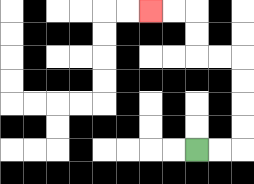{'start': '[8, 6]', 'end': '[6, 0]', 'path_directions': 'R,R,U,U,U,U,L,L,U,U,L,L', 'path_coordinates': '[[8, 6], [9, 6], [10, 6], [10, 5], [10, 4], [10, 3], [10, 2], [9, 2], [8, 2], [8, 1], [8, 0], [7, 0], [6, 0]]'}